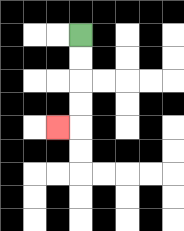{'start': '[3, 1]', 'end': '[2, 5]', 'path_directions': 'D,D,D,D,L', 'path_coordinates': '[[3, 1], [3, 2], [3, 3], [3, 4], [3, 5], [2, 5]]'}